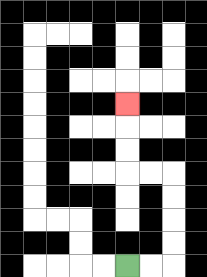{'start': '[5, 11]', 'end': '[5, 4]', 'path_directions': 'R,R,U,U,U,U,L,L,U,U,U', 'path_coordinates': '[[5, 11], [6, 11], [7, 11], [7, 10], [7, 9], [7, 8], [7, 7], [6, 7], [5, 7], [5, 6], [5, 5], [5, 4]]'}